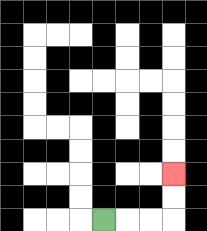{'start': '[4, 9]', 'end': '[7, 7]', 'path_directions': 'R,R,R,U,U', 'path_coordinates': '[[4, 9], [5, 9], [6, 9], [7, 9], [7, 8], [7, 7]]'}